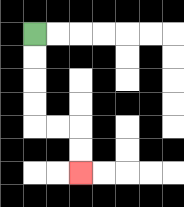{'start': '[1, 1]', 'end': '[3, 7]', 'path_directions': 'D,D,D,D,R,R,D,D', 'path_coordinates': '[[1, 1], [1, 2], [1, 3], [1, 4], [1, 5], [2, 5], [3, 5], [3, 6], [3, 7]]'}